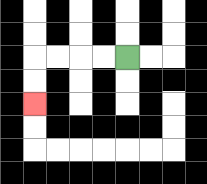{'start': '[5, 2]', 'end': '[1, 4]', 'path_directions': 'L,L,L,L,D,D', 'path_coordinates': '[[5, 2], [4, 2], [3, 2], [2, 2], [1, 2], [1, 3], [1, 4]]'}